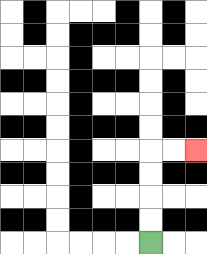{'start': '[6, 10]', 'end': '[8, 6]', 'path_directions': 'U,U,U,U,R,R', 'path_coordinates': '[[6, 10], [6, 9], [6, 8], [6, 7], [6, 6], [7, 6], [8, 6]]'}